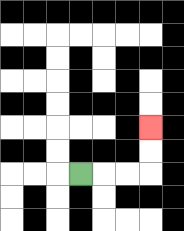{'start': '[3, 7]', 'end': '[6, 5]', 'path_directions': 'R,R,R,U,U', 'path_coordinates': '[[3, 7], [4, 7], [5, 7], [6, 7], [6, 6], [6, 5]]'}